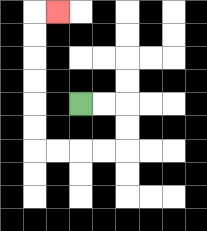{'start': '[3, 4]', 'end': '[2, 0]', 'path_directions': 'R,R,D,D,L,L,L,L,U,U,U,U,U,U,R', 'path_coordinates': '[[3, 4], [4, 4], [5, 4], [5, 5], [5, 6], [4, 6], [3, 6], [2, 6], [1, 6], [1, 5], [1, 4], [1, 3], [1, 2], [1, 1], [1, 0], [2, 0]]'}